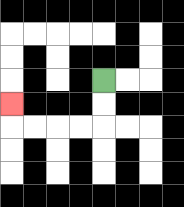{'start': '[4, 3]', 'end': '[0, 4]', 'path_directions': 'D,D,L,L,L,L,U', 'path_coordinates': '[[4, 3], [4, 4], [4, 5], [3, 5], [2, 5], [1, 5], [0, 5], [0, 4]]'}